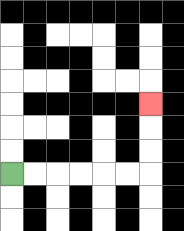{'start': '[0, 7]', 'end': '[6, 4]', 'path_directions': 'R,R,R,R,R,R,U,U,U', 'path_coordinates': '[[0, 7], [1, 7], [2, 7], [3, 7], [4, 7], [5, 7], [6, 7], [6, 6], [6, 5], [6, 4]]'}